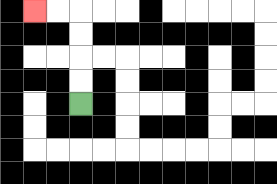{'start': '[3, 4]', 'end': '[1, 0]', 'path_directions': 'U,U,U,U,L,L', 'path_coordinates': '[[3, 4], [3, 3], [3, 2], [3, 1], [3, 0], [2, 0], [1, 0]]'}